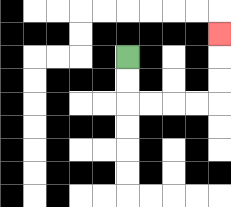{'start': '[5, 2]', 'end': '[9, 1]', 'path_directions': 'D,D,R,R,R,R,U,U,U', 'path_coordinates': '[[5, 2], [5, 3], [5, 4], [6, 4], [7, 4], [8, 4], [9, 4], [9, 3], [9, 2], [9, 1]]'}